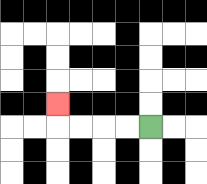{'start': '[6, 5]', 'end': '[2, 4]', 'path_directions': 'L,L,L,L,U', 'path_coordinates': '[[6, 5], [5, 5], [4, 5], [3, 5], [2, 5], [2, 4]]'}